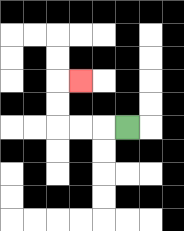{'start': '[5, 5]', 'end': '[3, 3]', 'path_directions': 'L,L,L,U,U,R', 'path_coordinates': '[[5, 5], [4, 5], [3, 5], [2, 5], [2, 4], [2, 3], [3, 3]]'}